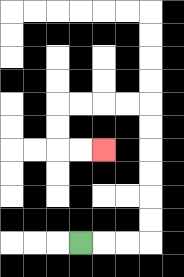{'start': '[3, 10]', 'end': '[4, 6]', 'path_directions': 'R,R,R,U,U,U,U,U,U,L,L,L,L,D,D,R,R', 'path_coordinates': '[[3, 10], [4, 10], [5, 10], [6, 10], [6, 9], [6, 8], [6, 7], [6, 6], [6, 5], [6, 4], [5, 4], [4, 4], [3, 4], [2, 4], [2, 5], [2, 6], [3, 6], [4, 6]]'}